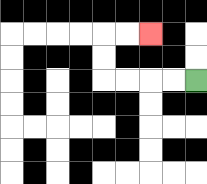{'start': '[8, 3]', 'end': '[6, 1]', 'path_directions': 'L,L,L,L,U,U,R,R', 'path_coordinates': '[[8, 3], [7, 3], [6, 3], [5, 3], [4, 3], [4, 2], [4, 1], [5, 1], [6, 1]]'}